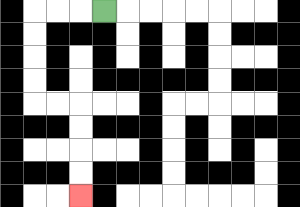{'start': '[4, 0]', 'end': '[3, 8]', 'path_directions': 'L,L,L,D,D,D,D,R,R,D,D,D,D', 'path_coordinates': '[[4, 0], [3, 0], [2, 0], [1, 0], [1, 1], [1, 2], [1, 3], [1, 4], [2, 4], [3, 4], [3, 5], [3, 6], [3, 7], [3, 8]]'}